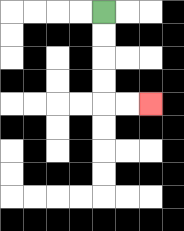{'start': '[4, 0]', 'end': '[6, 4]', 'path_directions': 'D,D,D,D,R,R', 'path_coordinates': '[[4, 0], [4, 1], [4, 2], [4, 3], [4, 4], [5, 4], [6, 4]]'}